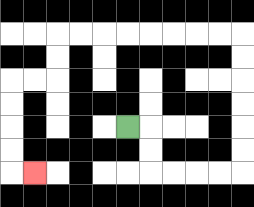{'start': '[5, 5]', 'end': '[1, 7]', 'path_directions': 'R,D,D,R,R,R,R,U,U,U,U,U,U,L,L,L,L,L,L,L,L,D,D,L,L,D,D,D,D,R', 'path_coordinates': '[[5, 5], [6, 5], [6, 6], [6, 7], [7, 7], [8, 7], [9, 7], [10, 7], [10, 6], [10, 5], [10, 4], [10, 3], [10, 2], [10, 1], [9, 1], [8, 1], [7, 1], [6, 1], [5, 1], [4, 1], [3, 1], [2, 1], [2, 2], [2, 3], [1, 3], [0, 3], [0, 4], [0, 5], [0, 6], [0, 7], [1, 7]]'}